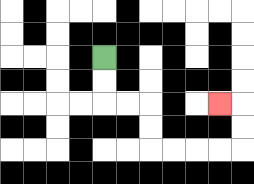{'start': '[4, 2]', 'end': '[9, 4]', 'path_directions': 'D,D,R,R,D,D,R,R,R,R,U,U,L', 'path_coordinates': '[[4, 2], [4, 3], [4, 4], [5, 4], [6, 4], [6, 5], [6, 6], [7, 6], [8, 6], [9, 6], [10, 6], [10, 5], [10, 4], [9, 4]]'}